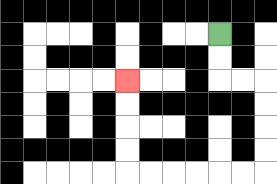{'start': '[9, 1]', 'end': '[5, 3]', 'path_directions': 'D,D,R,R,D,D,D,D,L,L,L,L,L,L,U,U,U,U', 'path_coordinates': '[[9, 1], [9, 2], [9, 3], [10, 3], [11, 3], [11, 4], [11, 5], [11, 6], [11, 7], [10, 7], [9, 7], [8, 7], [7, 7], [6, 7], [5, 7], [5, 6], [5, 5], [5, 4], [5, 3]]'}